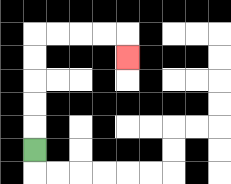{'start': '[1, 6]', 'end': '[5, 2]', 'path_directions': 'U,U,U,U,U,R,R,R,R,D', 'path_coordinates': '[[1, 6], [1, 5], [1, 4], [1, 3], [1, 2], [1, 1], [2, 1], [3, 1], [4, 1], [5, 1], [5, 2]]'}